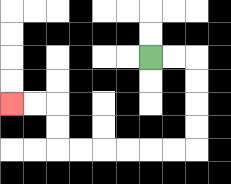{'start': '[6, 2]', 'end': '[0, 4]', 'path_directions': 'R,R,D,D,D,D,L,L,L,L,L,L,U,U,L,L', 'path_coordinates': '[[6, 2], [7, 2], [8, 2], [8, 3], [8, 4], [8, 5], [8, 6], [7, 6], [6, 6], [5, 6], [4, 6], [3, 6], [2, 6], [2, 5], [2, 4], [1, 4], [0, 4]]'}